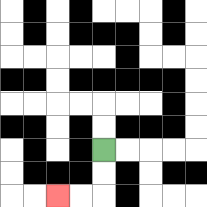{'start': '[4, 6]', 'end': '[2, 8]', 'path_directions': 'D,D,L,L', 'path_coordinates': '[[4, 6], [4, 7], [4, 8], [3, 8], [2, 8]]'}